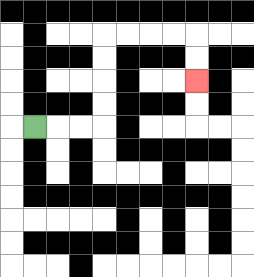{'start': '[1, 5]', 'end': '[8, 3]', 'path_directions': 'R,R,R,U,U,U,U,R,R,R,R,D,D', 'path_coordinates': '[[1, 5], [2, 5], [3, 5], [4, 5], [4, 4], [4, 3], [4, 2], [4, 1], [5, 1], [6, 1], [7, 1], [8, 1], [8, 2], [8, 3]]'}